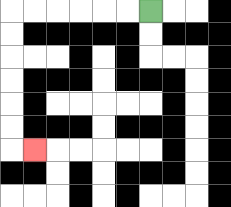{'start': '[6, 0]', 'end': '[1, 6]', 'path_directions': 'L,L,L,L,L,L,D,D,D,D,D,D,R', 'path_coordinates': '[[6, 0], [5, 0], [4, 0], [3, 0], [2, 0], [1, 0], [0, 0], [0, 1], [0, 2], [0, 3], [0, 4], [0, 5], [0, 6], [1, 6]]'}